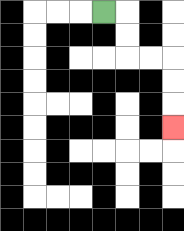{'start': '[4, 0]', 'end': '[7, 5]', 'path_directions': 'R,D,D,R,R,D,D,D', 'path_coordinates': '[[4, 0], [5, 0], [5, 1], [5, 2], [6, 2], [7, 2], [7, 3], [7, 4], [7, 5]]'}